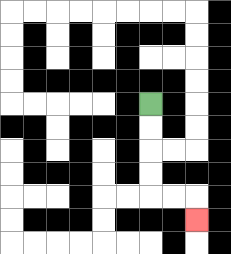{'start': '[6, 4]', 'end': '[8, 9]', 'path_directions': 'D,D,D,D,R,R,D', 'path_coordinates': '[[6, 4], [6, 5], [6, 6], [6, 7], [6, 8], [7, 8], [8, 8], [8, 9]]'}